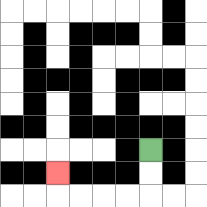{'start': '[6, 6]', 'end': '[2, 7]', 'path_directions': 'D,D,L,L,L,L,U', 'path_coordinates': '[[6, 6], [6, 7], [6, 8], [5, 8], [4, 8], [3, 8], [2, 8], [2, 7]]'}